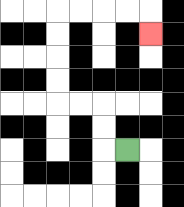{'start': '[5, 6]', 'end': '[6, 1]', 'path_directions': 'L,U,U,L,L,U,U,U,U,R,R,R,R,D', 'path_coordinates': '[[5, 6], [4, 6], [4, 5], [4, 4], [3, 4], [2, 4], [2, 3], [2, 2], [2, 1], [2, 0], [3, 0], [4, 0], [5, 0], [6, 0], [6, 1]]'}